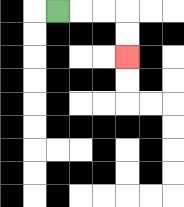{'start': '[2, 0]', 'end': '[5, 2]', 'path_directions': 'R,R,R,D,D', 'path_coordinates': '[[2, 0], [3, 0], [4, 0], [5, 0], [5, 1], [5, 2]]'}